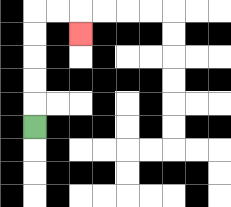{'start': '[1, 5]', 'end': '[3, 1]', 'path_directions': 'U,U,U,U,U,R,R,D', 'path_coordinates': '[[1, 5], [1, 4], [1, 3], [1, 2], [1, 1], [1, 0], [2, 0], [3, 0], [3, 1]]'}